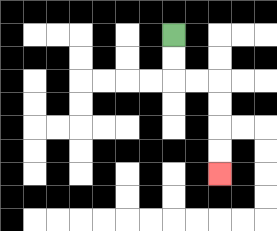{'start': '[7, 1]', 'end': '[9, 7]', 'path_directions': 'D,D,R,R,D,D,D,D', 'path_coordinates': '[[7, 1], [7, 2], [7, 3], [8, 3], [9, 3], [9, 4], [9, 5], [9, 6], [9, 7]]'}